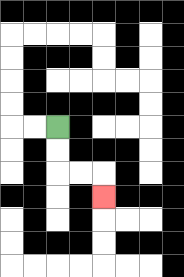{'start': '[2, 5]', 'end': '[4, 8]', 'path_directions': 'D,D,R,R,D', 'path_coordinates': '[[2, 5], [2, 6], [2, 7], [3, 7], [4, 7], [4, 8]]'}